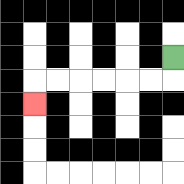{'start': '[7, 2]', 'end': '[1, 4]', 'path_directions': 'D,L,L,L,L,L,L,D', 'path_coordinates': '[[7, 2], [7, 3], [6, 3], [5, 3], [4, 3], [3, 3], [2, 3], [1, 3], [1, 4]]'}